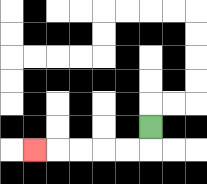{'start': '[6, 5]', 'end': '[1, 6]', 'path_directions': 'D,L,L,L,L,L', 'path_coordinates': '[[6, 5], [6, 6], [5, 6], [4, 6], [3, 6], [2, 6], [1, 6]]'}